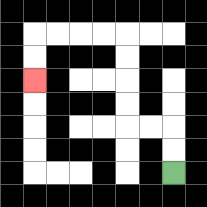{'start': '[7, 7]', 'end': '[1, 3]', 'path_directions': 'U,U,L,L,U,U,U,U,L,L,L,L,D,D', 'path_coordinates': '[[7, 7], [7, 6], [7, 5], [6, 5], [5, 5], [5, 4], [5, 3], [5, 2], [5, 1], [4, 1], [3, 1], [2, 1], [1, 1], [1, 2], [1, 3]]'}